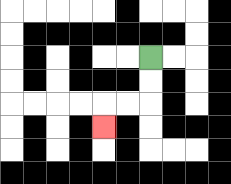{'start': '[6, 2]', 'end': '[4, 5]', 'path_directions': 'D,D,L,L,D', 'path_coordinates': '[[6, 2], [6, 3], [6, 4], [5, 4], [4, 4], [4, 5]]'}